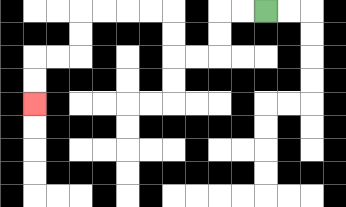{'start': '[11, 0]', 'end': '[1, 4]', 'path_directions': 'L,L,D,D,L,L,U,U,L,L,L,L,D,D,L,L,D,D', 'path_coordinates': '[[11, 0], [10, 0], [9, 0], [9, 1], [9, 2], [8, 2], [7, 2], [7, 1], [7, 0], [6, 0], [5, 0], [4, 0], [3, 0], [3, 1], [3, 2], [2, 2], [1, 2], [1, 3], [1, 4]]'}